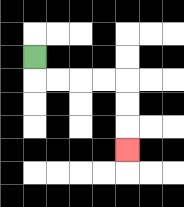{'start': '[1, 2]', 'end': '[5, 6]', 'path_directions': 'D,R,R,R,R,D,D,D', 'path_coordinates': '[[1, 2], [1, 3], [2, 3], [3, 3], [4, 3], [5, 3], [5, 4], [5, 5], [5, 6]]'}